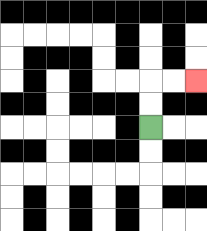{'start': '[6, 5]', 'end': '[8, 3]', 'path_directions': 'U,U,R,R', 'path_coordinates': '[[6, 5], [6, 4], [6, 3], [7, 3], [8, 3]]'}